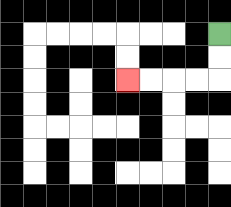{'start': '[9, 1]', 'end': '[5, 3]', 'path_directions': 'D,D,L,L,L,L', 'path_coordinates': '[[9, 1], [9, 2], [9, 3], [8, 3], [7, 3], [6, 3], [5, 3]]'}